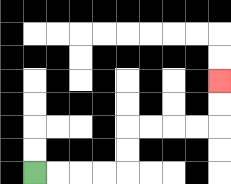{'start': '[1, 7]', 'end': '[9, 3]', 'path_directions': 'R,R,R,R,U,U,R,R,R,R,U,U', 'path_coordinates': '[[1, 7], [2, 7], [3, 7], [4, 7], [5, 7], [5, 6], [5, 5], [6, 5], [7, 5], [8, 5], [9, 5], [9, 4], [9, 3]]'}